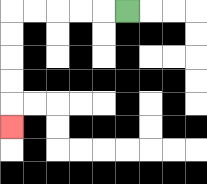{'start': '[5, 0]', 'end': '[0, 5]', 'path_directions': 'L,L,L,L,L,D,D,D,D,D', 'path_coordinates': '[[5, 0], [4, 0], [3, 0], [2, 0], [1, 0], [0, 0], [0, 1], [0, 2], [0, 3], [0, 4], [0, 5]]'}